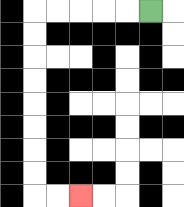{'start': '[6, 0]', 'end': '[3, 8]', 'path_directions': 'L,L,L,L,L,D,D,D,D,D,D,D,D,R,R', 'path_coordinates': '[[6, 0], [5, 0], [4, 0], [3, 0], [2, 0], [1, 0], [1, 1], [1, 2], [1, 3], [1, 4], [1, 5], [1, 6], [1, 7], [1, 8], [2, 8], [3, 8]]'}